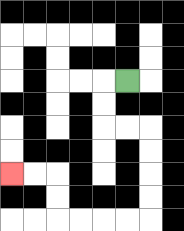{'start': '[5, 3]', 'end': '[0, 7]', 'path_directions': 'L,D,D,R,R,D,D,D,D,L,L,L,L,U,U,L,L', 'path_coordinates': '[[5, 3], [4, 3], [4, 4], [4, 5], [5, 5], [6, 5], [6, 6], [6, 7], [6, 8], [6, 9], [5, 9], [4, 9], [3, 9], [2, 9], [2, 8], [2, 7], [1, 7], [0, 7]]'}